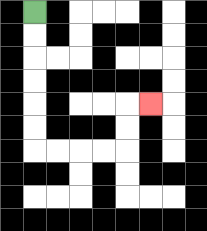{'start': '[1, 0]', 'end': '[6, 4]', 'path_directions': 'D,D,D,D,D,D,R,R,R,R,U,U,R', 'path_coordinates': '[[1, 0], [1, 1], [1, 2], [1, 3], [1, 4], [1, 5], [1, 6], [2, 6], [3, 6], [4, 6], [5, 6], [5, 5], [5, 4], [6, 4]]'}